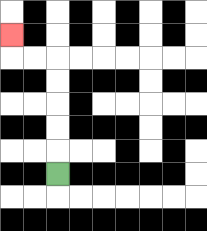{'start': '[2, 7]', 'end': '[0, 1]', 'path_directions': 'U,U,U,U,U,L,L,U', 'path_coordinates': '[[2, 7], [2, 6], [2, 5], [2, 4], [2, 3], [2, 2], [1, 2], [0, 2], [0, 1]]'}